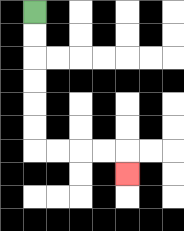{'start': '[1, 0]', 'end': '[5, 7]', 'path_directions': 'D,D,D,D,D,D,R,R,R,R,D', 'path_coordinates': '[[1, 0], [1, 1], [1, 2], [1, 3], [1, 4], [1, 5], [1, 6], [2, 6], [3, 6], [4, 6], [5, 6], [5, 7]]'}